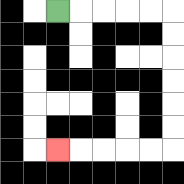{'start': '[2, 0]', 'end': '[2, 6]', 'path_directions': 'R,R,R,R,R,D,D,D,D,D,D,L,L,L,L,L', 'path_coordinates': '[[2, 0], [3, 0], [4, 0], [5, 0], [6, 0], [7, 0], [7, 1], [7, 2], [7, 3], [7, 4], [7, 5], [7, 6], [6, 6], [5, 6], [4, 6], [3, 6], [2, 6]]'}